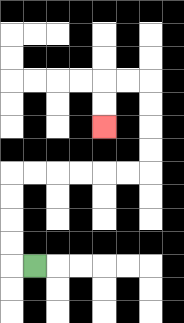{'start': '[1, 11]', 'end': '[4, 5]', 'path_directions': 'L,U,U,U,U,R,R,R,R,R,R,U,U,U,U,L,L,D,D', 'path_coordinates': '[[1, 11], [0, 11], [0, 10], [0, 9], [0, 8], [0, 7], [1, 7], [2, 7], [3, 7], [4, 7], [5, 7], [6, 7], [6, 6], [6, 5], [6, 4], [6, 3], [5, 3], [4, 3], [4, 4], [4, 5]]'}